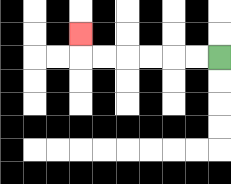{'start': '[9, 2]', 'end': '[3, 1]', 'path_directions': 'L,L,L,L,L,L,U', 'path_coordinates': '[[9, 2], [8, 2], [7, 2], [6, 2], [5, 2], [4, 2], [3, 2], [3, 1]]'}